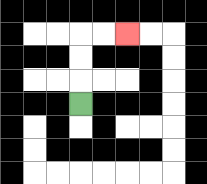{'start': '[3, 4]', 'end': '[5, 1]', 'path_directions': 'U,U,U,R,R', 'path_coordinates': '[[3, 4], [3, 3], [3, 2], [3, 1], [4, 1], [5, 1]]'}